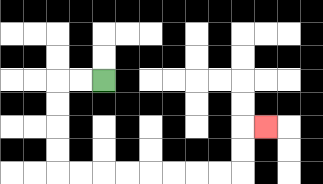{'start': '[4, 3]', 'end': '[11, 5]', 'path_directions': 'L,L,D,D,D,D,R,R,R,R,R,R,R,R,U,U,R', 'path_coordinates': '[[4, 3], [3, 3], [2, 3], [2, 4], [2, 5], [2, 6], [2, 7], [3, 7], [4, 7], [5, 7], [6, 7], [7, 7], [8, 7], [9, 7], [10, 7], [10, 6], [10, 5], [11, 5]]'}